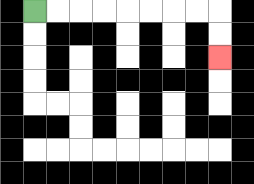{'start': '[1, 0]', 'end': '[9, 2]', 'path_directions': 'R,R,R,R,R,R,R,R,D,D', 'path_coordinates': '[[1, 0], [2, 0], [3, 0], [4, 0], [5, 0], [6, 0], [7, 0], [8, 0], [9, 0], [9, 1], [9, 2]]'}